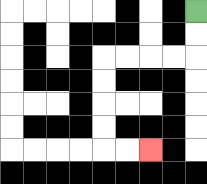{'start': '[8, 0]', 'end': '[6, 6]', 'path_directions': 'D,D,L,L,L,L,D,D,D,D,R,R', 'path_coordinates': '[[8, 0], [8, 1], [8, 2], [7, 2], [6, 2], [5, 2], [4, 2], [4, 3], [4, 4], [4, 5], [4, 6], [5, 6], [6, 6]]'}